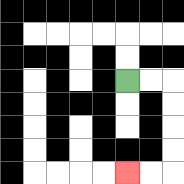{'start': '[5, 3]', 'end': '[5, 7]', 'path_directions': 'R,R,D,D,D,D,L,L', 'path_coordinates': '[[5, 3], [6, 3], [7, 3], [7, 4], [7, 5], [7, 6], [7, 7], [6, 7], [5, 7]]'}